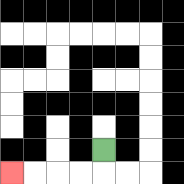{'start': '[4, 6]', 'end': '[0, 7]', 'path_directions': 'D,L,L,L,L', 'path_coordinates': '[[4, 6], [4, 7], [3, 7], [2, 7], [1, 7], [0, 7]]'}